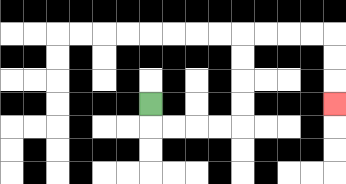{'start': '[6, 4]', 'end': '[14, 4]', 'path_directions': 'D,R,R,R,R,U,U,U,U,R,R,R,R,D,D,D', 'path_coordinates': '[[6, 4], [6, 5], [7, 5], [8, 5], [9, 5], [10, 5], [10, 4], [10, 3], [10, 2], [10, 1], [11, 1], [12, 1], [13, 1], [14, 1], [14, 2], [14, 3], [14, 4]]'}